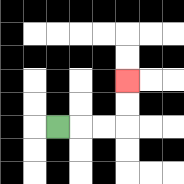{'start': '[2, 5]', 'end': '[5, 3]', 'path_directions': 'R,R,R,U,U', 'path_coordinates': '[[2, 5], [3, 5], [4, 5], [5, 5], [5, 4], [5, 3]]'}